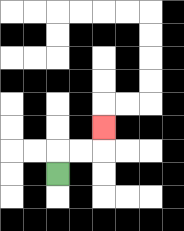{'start': '[2, 7]', 'end': '[4, 5]', 'path_directions': 'U,R,R,U', 'path_coordinates': '[[2, 7], [2, 6], [3, 6], [4, 6], [4, 5]]'}